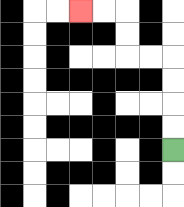{'start': '[7, 6]', 'end': '[3, 0]', 'path_directions': 'U,U,U,U,L,L,U,U,L,L', 'path_coordinates': '[[7, 6], [7, 5], [7, 4], [7, 3], [7, 2], [6, 2], [5, 2], [5, 1], [5, 0], [4, 0], [3, 0]]'}